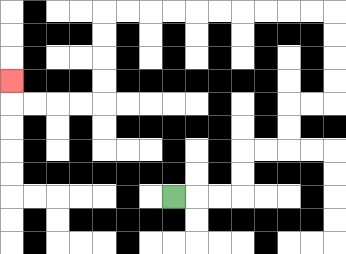{'start': '[7, 8]', 'end': '[0, 3]', 'path_directions': 'R,R,R,U,U,R,R,U,U,R,R,U,U,U,U,L,L,L,L,L,L,L,L,L,L,D,D,D,D,L,L,L,L,U', 'path_coordinates': '[[7, 8], [8, 8], [9, 8], [10, 8], [10, 7], [10, 6], [11, 6], [12, 6], [12, 5], [12, 4], [13, 4], [14, 4], [14, 3], [14, 2], [14, 1], [14, 0], [13, 0], [12, 0], [11, 0], [10, 0], [9, 0], [8, 0], [7, 0], [6, 0], [5, 0], [4, 0], [4, 1], [4, 2], [4, 3], [4, 4], [3, 4], [2, 4], [1, 4], [0, 4], [0, 3]]'}